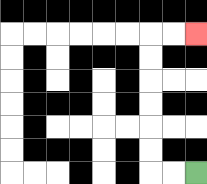{'start': '[8, 7]', 'end': '[8, 1]', 'path_directions': 'L,L,U,U,U,U,U,U,R,R', 'path_coordinates': '[[8, 7], [7, 7], [6, 7], [6, 6], [6, 5], [6, 4], [6, 3], [6, 2], [6, 1], [7, 1], [8, 1]]'}